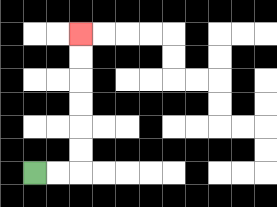{'start': '[1, 7]', 'end': '[3, 1]', 'path_directions': 'R,R,U,U,U,U,U,U', 'path_coordinates': '[[1, 7], [2, 7], [3, 7], [3, 6], [3, 5], [3, 4], [3, 3], [3, 2], [3, 1]]'}